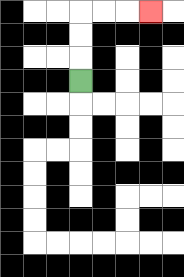{'start': '[3, 3]', 'end': '[6, 0]', 'path_directions': 'U,U,U,R,R,R', 'path_coordinates': '[[3, 3], [3, 2], [3, 1], [3, 0], [4, 0], [5, 0], [6, 0]]'}